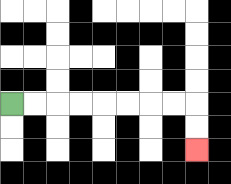{'start': '[0, 4]', 'end': '[8, 6]', 'path_directions': 'R,R,R,R,R,R,R,R,D,D', 'path_coordinates': '[[0, 4], [1, 4], [2, 4], [3, 4], [4, 4], [5, 4], [6, 4], [7, 4], [8, 4], [8, 5], [8, 6]]'}